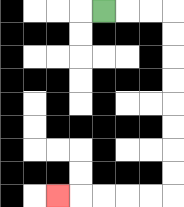{'start': '[4, 0]', 'end': '[2, 8]', 'path_directions': 'R,R,R,D,D,D,D,D,D,D,D,L,L,L,L,L', 'path_coordinates': '[[4, 0], [5, 0], [6, 0], [7, 0], [7, 1], [7, 2], [7, 3], [7, 4], [7, 5], [7, 6], [7, 7], [7, 8], [6, 8], [5, 8], [4, 8], [3, 8], [2, 8]]'}